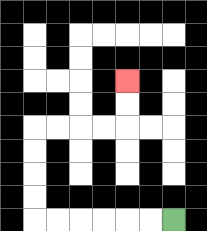{'start': '[7, 9]', 'end': '[5, 3]', 'path_directions': 'L,L,L,L,L,L,U,U,U,U,R,R,R,R,U,U', 'path_coordinates': '[[7, 9], [6, 9], [5, 9], [4, 9], [3, 9], [2, 9], [1, 9], [1, 8], [1, 7], [1, 6], [1, 5], [2, 5], [3, 5], [4, 5], [5, 5], [5, 4], [5, 3]]'}